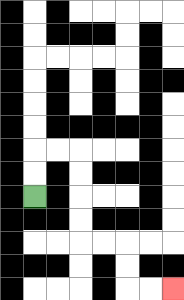{'start': '[1, 8]', 'end': '[7, 12]', 'path_directions': 'U,U,R,R,D,D,D,D,R,R,D,D,R,R', 'path_coordinates': '[[1, 8], [1, 7], [1, 6], [2, 6], [3, 6], [3, 7], [3, 8], [3, 9], [3, 10], [4, 10], [5, 10], [5, 11], [5, 12], [6, 12], [7, 12]]'}